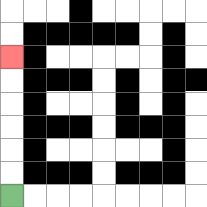{'start': '[0, 8]', 'end': '[0, 2]', 'path_directions': 'U,U,U,U,U,U', 'path_coordinates': '[[0, 8], [0, 7], [0, 6], [0, 5], [0, 4], [0, 3], [0, 2]]'}